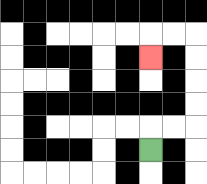{'start': '[6, 6]', 'end': '[6, 2]', 'path_directions': 'U,R,R,U,U,U,U,L,L,D', 'path_coordinates': '[[6, 6], [6, 5], [7, 5], [8, 5], [8, 4], [8, 3], [8, 2], [8, 1], [7, 1], [6, 1], [6, 2]]'}